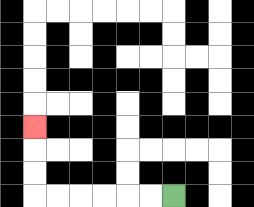{'start': '[7, 8]', 'end': '[1, 5]', 'path_directions': 'L,L,L,L,L,L,U,U,U', 'path_coordinates': '[[7, 8], [6, 8], [5, 8], [4, 8], [3, 8], [2, 8], [1, 8], [1, 7], [1, 6], [1, 5]]'}